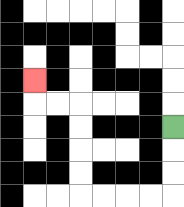{'start': '[7, 5]', 'end': '[1, 3]', 'path_directions': 'D,D,D,L,L,L,L,U,U,U,U,L,L,U', 'path_coordinates': '[[7, 5], [7, 6], [7, 7], [7, 8], [6, 8], [5, 8], [4, 8], [3, 8], [3, 7], [3, 6], [3, 5], [3, 4], [2, 4], [1, 4], [1, 3]]'}